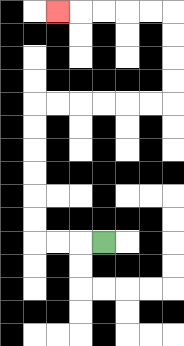{'start': '[4, 10]', 'end': '[2, 0]', 'path_directions': 'L,L,L,U,U,U,U,U,U,R,R,R,R,R,R,U,U,U,U,L,L,L,L,L', 'path_coordinates': '[[4, 10], [3, 10], [2, 10], [1, 10], [1, 9], [1, 8], [1, 7], [1, 6], [1, 5], [1, 4], [2, 4], [3, 4], [4, 4], [5, 4], [6, 4], [7, 4], [7, 3], [7, 2], [7, 1], [7, 0], [6, 0], [5, 0], [4, 0], [3, 0], [2, 0]]'}